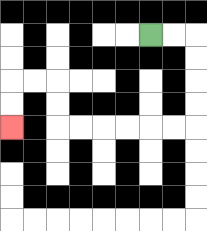{'start': '[6, 1]', 'end': '[0, 5]', 'path_directions': 'R,R,D,D,D,D,L,L,L,L,L,L,U,U,L,L,D,D', 'path_coordinates': '[[6, 1], [7, 1], [8, 1], [8, 2], [8, 3], [8, 4], [8, 5], [7, 5], [6, 5], [5, 5], [4, 5], [3, 5], [2, 5], [2, 4], [2, 3], [1, 3], [0, 3], [0, 4], [0, 5]]'}